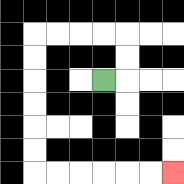{'start': '[4, 3]', 'end': '[7, 7]', 'path_directions': 'R,U,U,L,L,L,L,D,D,D,D,D,D,R,R,R,R,R,R', 'path_coordinates': '[[4, 3], [5, 3], [5, 2], [5, 1], [4, 1], [3, 1], [2, 1], [1, 1], [1, 2], [1, 3], [1, 4], [1, 5], [1, 6], [1, 7], [2, 7], [3, 7], [4, 7], [5, 7], [6, 7], [7, 7]]'}